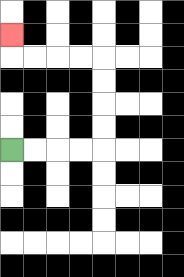{'start': '[0, 6]', 'end': '[0, 1]', 'path_directions': 'R,R,R,R,U,U,U,U,L,L,L,L,U', 'path_coordinates': '[[0, 6], [1, 6], [2, 6], [3, 6], [4, 6], [4, 5], [4, 4], [4, 3], [4, 2], [3, 2], [2, 2], [1, 2], [0, 2], [0, 1]]'}